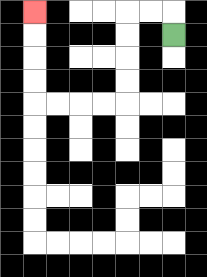{'start': '[7, 1]', 'end': '[1, 0]', 'path_directions': 'U,L,L,D,D,D,D,L,L,L,L,U,U,U,U', 'path_coordinates': '[[7, 1], [7, 0], [6, 0], [5, 0], [5, 1], [5, 2], [5, 3], [5, 4], [4, 4], [3, 4], [2, 4], [1, 4], [1, 3], [1, 2], [1, 1], [1, 0]]'}